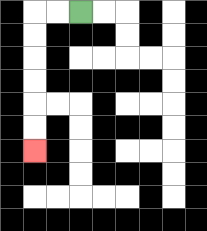{'start': '[3, 0]', 'end': '[1, 6]', 'path_directions': 'L,L,D,D,D,D,D,D', 'path_coordinates': '[[3, 0], [2, 0], [1, 0], [1, 1], [1, 2], [1, 3], [1, 4], [1, 5], [1, 6]]'}